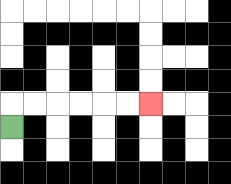{'start': '[0, 5]', 'end': '[6, 4]', 'path_directions': 'U,R,R,R,R,R,R', 'path_coordinates': '[[0, 5], [0, 4], [1, 4], [2, 4], [3, 4], [4, 4], [5, 4], [6, 4]]'}